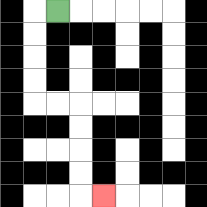{'start': '[2, 0]', 'end': '[4, 8]', 'path_directions': 'L,D,D,D,D,R,R,D,D,D,D,R', 'path_coordinates': '[[2, 0], [1, 0], [1, 1], [1, 2], [1, 3], [1, 4], [2, 4], [3, 4], [3, 5], [3, 6], [3, 7], [3, 8], [4, 8]]'}